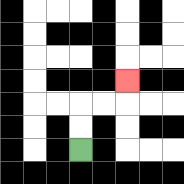{'start': '[3, 6]', 'end': '[5, 3]', 'path_directions': 'U,U,R,R,U', 'path_coordinates': '[[3, 6], [3, 5], [3, 4], [4, 4], [5, 4], [5, 3]]'}